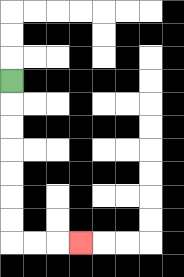{'start': '[0, 3]', 'end': '[3, 10]', 'path_directions': 'D,D,D,D,D,D,D,R,R,R', 'path_coordinates': '[[0, 3], [0, 4], [0, 5], [0, 6], [0, 7], [0, 8], [0, 9], [0, 10], [1, 10], [2, 10], [3, 10]]'}